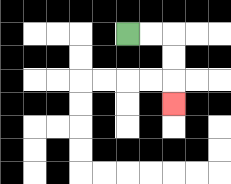{'start': '[5, 1]', 'end': '[7, 4]', 'path_directions': 'R,R,D,D,D', 'path_coordinates': '[[5, 1], [6, 1], [7, 1], [7, 2], [7, 3], [7, 4]]'}